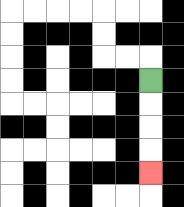{'start': '[6, 3]', 'end': '[6, 7]', 'path_directions': 'D,D,D,D', 'path_coordinates': '[[6, 3], [6, 4], [6, 5], [6, 6], [6, 7]]'}